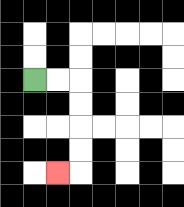{'start': '[1, 3]', 'end': '[2, 7]', 'path_directions': 'R,R,D,D,D,D,L', 'path_coordinates': '[[1, 3], [2, 3], [3, 3], [3, 4], [3, 5], [3, 6], [3, 7], [2, 7]]'}